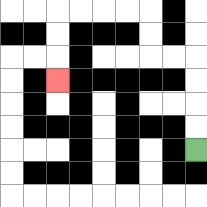{'start': '[8, 6]', 'end': '[2, 3]', 'path_directions': 'U,U,U,U,L,L,U,U,L,L,L,L,D,D,D', 'path_coordinates': '[[8, 6], [8, 5], [8, 4], [8, 3], [8, 2], [7, 2], [6, 2], [6, 1], [6, 0], [5, 0], [4, 0], [3, 0], [2, 0], [2, 1], [2, 2], [2, 3]]'}